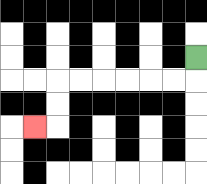{'start': '[8, 2]', 'end': '[1, 5]', 'path_directions': 'D,L,L,L,L,L,L,D,D,L', 'path_coordinates': '[[8, 2], [8, 3], [7, 3], [6, 3], [5, 3], [4, 3], [3, 3], [2, 3], [2, 4], [2, 5], [1, 5]]'}